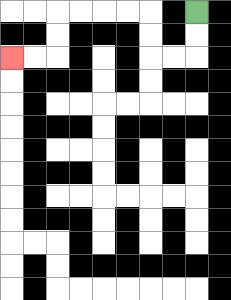{'start': '[8, 0]', 'end': '[0, 2]', 'path_directions': 'D,D,L,L,U,U,L,L,L,L,D,D,L,L', 'path_coordinates': '[[8, 0], [8, 1], [8, 2], [7, 2], [6, 2], [6, 1], [6, 0], [5, 0], [4, 0], [3, 0], [2, 0], [2, 1], [2, 2], [1, 2], [0, 2]]'}